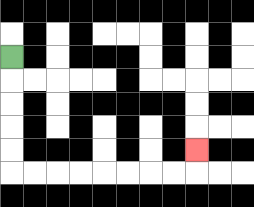{'start': '[0, 2]', 'end': '[8, 6]', 'path_directions': 'D,D,D,D,D,R,R,R,R,R,R,R,R,U', 'path_coordinates': '[[0, 2], [0, 3], [0, 4], [0, 5], [0, 6], [0, 7], [1, 7], [2, 7], [3, 7], [4, 7], [5, 7], [6, 7], [7, 7], [8, 7], [8, 6]]'}